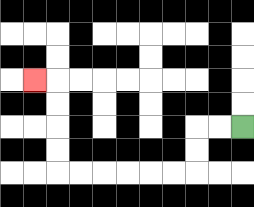{'start': '[10, 5]', 'end': '[1, 3]', 'path_directions': 'L,L,D,D,L,L,L,L,L,L,U,U,U,U,L', 'path_coordinates': '[[10, 5], [9, 5], [8, 5], [8, 6], [8, 7], [7, 7], [6, 7], [5, 7], [4, 7], [3, 7], [2, 7], [2, 6], [2, 5], [2, 4], [2, 3], [1, 3]]'}